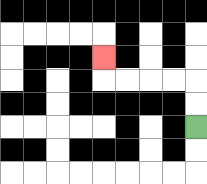{'start': '[8, 5]', 'end': '[4, 2]', 'path_directions': 'U,U,L,L,L,L,U', 'path_coordinates': '[[8, 5], [8, 4], [8, 3], [7, 3], [6, 3], [5, 3], [4, 3], [4, 2]]'}